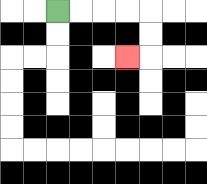{'start': '[2, 0]', 'end': '[5, 2]', 'path_directions': 'R,R,R,R,D,D,L', 'path_coordinates': '[[2, 0], [3, 0], [4, 0], [5, 0], [6, 0], [6, 1], [6, 2], [5, 2]]'}